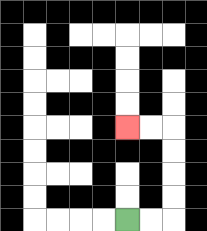{'start': '[5, 9]', 'end': '[5, 5]', 'path_directions': 'R,R,U,U,U,U,L,L', 'path_coordinates': '[[5, 9], [6, 9], [7, 9], [7, 8], [7, 7], [7, 6], [7, 5], [6, 5], [5, 5]]'}